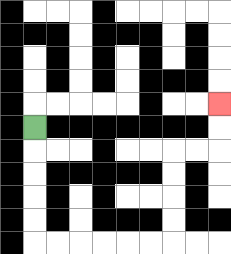{'start': '[1, 5]', 'end': '[9, 4]', 'path_directions': 'D,D,D,D,D,R,R,R,R,R,R,U,U,U,U,R,R,U,U', 'path_coordinates': '[[1, 5], [1, 6], [1, 7], [1, 8], [1, 9], [1, 10], [2, 10], [3, 10], [4, 10], [5, 10], [6, 10], [7, 10], [7, 9], [7, 8], [7, 7], [7, 6], [8, 6], [9, 6], [9, 5], [9, 4]]'}